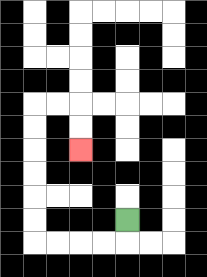{'start': '[5, 9]', 'end': '[3, 6]', 'path_directions': 'D,L,L,L,L,U,U,U,U,U,U,R,R,D,D', 'path_coordinates': '[[5, 9], [5, 10], [4, 10], [3, 10], [2, 10], [1, 10], [1, 9], [1, 8], [1, 7], [1, 6], [1, 5], [1, 4], [2, 4], [3, 4], [3, 5], [3, 6]]'}